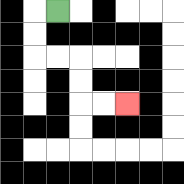{'start': '[2, 0]', 'end': '[5, 4]', 'path_directions': 'L,D,D,R,R,D,D,R,R', 'path_coordinates': '[[2, 0], [1, 0], [1, 1], [1, 2], [2, 2], [3, 2], [3, 3], [3, 4], [4, 4], [5, 4]]'}